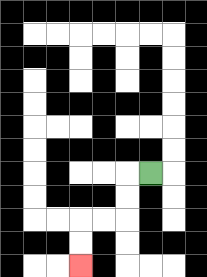{'start': '[6, 7]', 'end': '[3, 11]', 'path_directions': 'L,D,D,L,L,D,D', 'path_coordinates': '[[6, 7], [5, 7], [5, 8], [5, 9], [4, 9], [3, 9], [3, 10], [3, 11]]'}